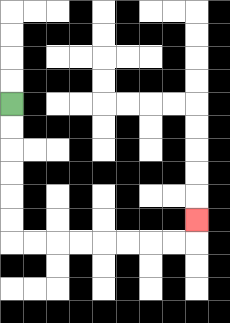{'start': '[0, 4]', 'end': '[8, 9]', 'path_directions': 'D,D,D,D,D,D,R,R,R,R,R,R,R,R,U', 'path_coordinates': '[[0, 4], [0, 5], [0, 6], [0, 7], [0, 8], [0, 9], [0, 10], [1, 10], [2, 10], [3, 10], [4, 10], [5, 10], [6, 10], [7, 10], [8, 10], [8, 9]]'}